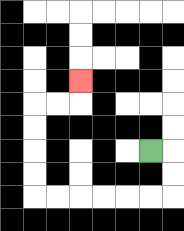{'start': '[6, 6]', 'end': '[3, 3]', 'path_directions': 'R,D,D,L,L,L,L,L,L,U,U,U,U,R,R,U', 'path_coordinates': '[[6, 6], [7, 6], [7, 7], [7, 8], [6, 8], [5, 8], [4, 8], [3, 8], [2, 8], [1, 8], [1, 7], [1, 6], [1, 5], [1, 4], [2, 4], [3, 4], [3, 3]]'}